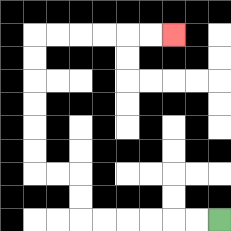{'start': '[9, 9]', 'end': '[7, 1]', 'path_directions': 'L,L,L,L,L,L,U,U,L,L,U,U,U,U,U,U,R,R,R,R,R,R', 'path_coordinates': '[[9, 9], [8, 9], [7, 9], [6, 9], [5, 9], [4, 9], [3, 9], [3, 8], [3, 7], [2, 7], [1, 7], [1, 6], [1, 5], [1, 4], [1, 3], [1, 2], [1, 1], [2, 1], [3, 1], [4, 1], [5, 1], [6, 1], [7, 1]]'}